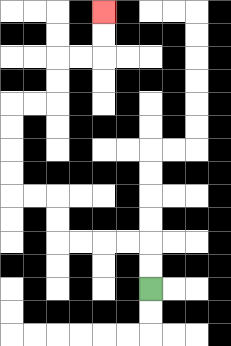{'start': '[6, 12]', 'end': '[4, 0]', 'path_directions': 'U,U,L,L,L,L,U,U,L,L,U,U,U,U,R,R,U,U,R,R,U,U', 'path_coordinates': '[[6, 12], [6, 11], [6, 10], [5, 10], [4, 10], [3, 10], [2, 10], [2, 9], [2, 8], [1, 8], [0, 8], [0, 7], [0, 6], [0, 5], [0, 4], [1, 4], [2, 4], [2, 3], [2, 2], [3, 2], [4, 2], [4, 1], [4, 0]]'}